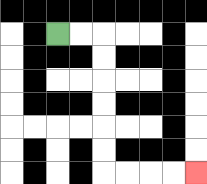{'start': '[2, 1]', 'end': '[8, 7]', 'path_directions': 'R,R,D,D,D,D,D,D,R,R,R,R', 'path_coordinates': '[[2, 1], [3, 1], [4, 1], [4, 2], [4, 3], [4, 4], [4, 5], [4, 6], [4, 7], [5, 7], [6, 7], [7, 7], [8, 7]]'}